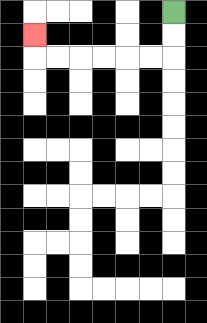{'start': '[7, 0]', 'end': '[1, 1]', 'path_directions': 'D,D,L,L,L,L,L,L,U', 'path_coordinates': '[[7, 0], [7, 1], [7, 2], [6, 2], [5, 2], [4, 2], [3, 2], [2, 2], [1, 2], [1, 1]]'}